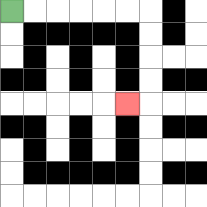{'start': '[0, 0]', 'end': '[5, 4]', 'path_directions': 'R,R,R,R,R,R,D,D,D,D,L', 'path_coordinates': '[[0, 0], [1, 0], [2, 0], [3, 0], [4, 0], [5, 0], [6, 0], [6, 1], [6, 2], [6, 3], [6, 4], [5, 4]]'}